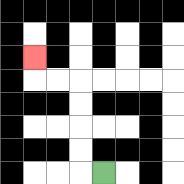{'start': '[4, 7]', 'end': '[1, 2]', 'path_directions': 'L,U,U,U,U,L,L,U', 'path_coordinates': '[[4, 7], [3, 7], [3, 6], [3, 5], [3, 4], [3, 3], [2, 3], [1, 3], [1, 2]]'}